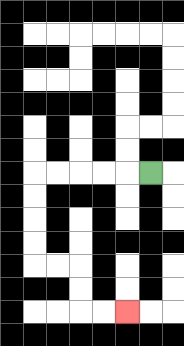{'start': '[6, 7]', 'end': '[5, 13]', 'path_directions': 'L,L,L,L,L,D,D,D,D,R,R,D,D,R,R', 'path_coordinates': '[[6, 7], [5, 7], [4, 7], [3, 7], [2, 7], [1, 7], [1, 8], [1, 9], [1, 10], [1, 11], [2, 11], [3, 11], [3, 12], [3, 13], [4, 13], [5, 13]]'}